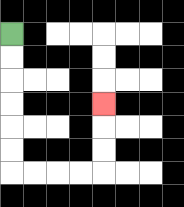{'start': '[0, 1]', 'end': '[4, 4]', 'path_directions': 'D,D,D,D,D,D,R,R,R,R,U,U,U', 'path_coordinates': '[[0, 1], [0, 2], [0, 3], [0, 4], [0, 5], [0, 6], [0, 7], [1, 7], [2, 7], [3, 7], [4, 7], [4, 6], [4, 5], [4, 4]]'}